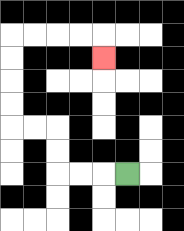{'start': '[5, 7]', 'end': '[4, 2]', 'path_directions': 'L,L,L,U,U,L,L,U,U,U,U,R,R,R,R,D', 'path_coordinates': '[[5, 7], [4, 7], [3, 7], [2, 7], [2, 6], [2, 5], [1, 5], [0, 5], [0, 4], [0, 3], [0, 2], [0, 1], [1, 1], [2, 1], [3, 1], [4, 1], [4, 2]]'}